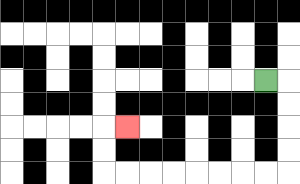{'start': '[11, 3]', 'end': '[5, 5]', 'path_directions': 'R,D,D,D,D,L,L,L,L,L,L,L,L,U,U,R', 'path_coordinates': '[[11, 3], [12, 3], [12, 4], [12, 5], [12, 6], [12, 7], [11, 7], [10, 7], [9, 7], [8, 7], [7, 7], [6, 7], [5, 7], [4, 7], [4, 6], [4, 5], [5, 5]]'}